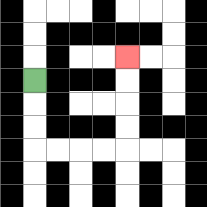{'start': '[1, 3]', 'end': '[5, 2]', 'path_directions': 'D,D,D,R,R,R,R,U,U,U,U', 'path_coordinates': '[[1, 3], [1, 4], [1, 5], [1, 6], [2, 6], [3, 6], [4, 6], [5, 6], [5, 5], [5, 4], [5, 3], [5, 2]]'}